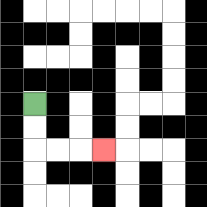{'start': '[1, 4]', 'end': '[4, 6]', 'path_directions': 'D,D,R,R,R', 'path_coordinates': '[[1, 4], [1, 5], [1, 6], [2, 6], [3, 6], [4, 6]]'}